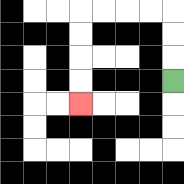{'start': '[7, 3]', 'end': '[3, 4]', 'path_directions': 'U,U,U,L,L,L,L,D,D,D,D', 'path_coordinates': '[[7, 3], [7, 2], [7, 1], [7, 0], [6, 0], [5, 0], [4, 0], [3, 0], [3, 1], [3, 2], [3, 3], [3, 4]]'}